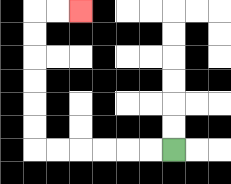{'start': '[7, 6]', 'end': '[3, 0]', 'path_directions': 'L,L,L,L,L,L,U,U,U,U,U,U,R,R', 'path_coordinates': '[[7, 6], [6, 6], [5, 6], [4, 6], [3, 6], [2, 6], [1, 6], [1, 5], [1, 4], [1, 3], [1, 2], [1, 1], [1, 0], [2, 0], [3, 0]]'}